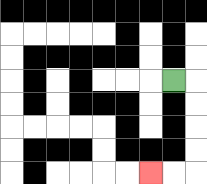{'start': '[7, 3]', 'end': '[6, 7]', 'path_directions': 'R,D,D,D,D,L,L', 'path_coordinates': '[[7, 3], [8, 3], [8, 4], [8, 5], [8, 6], [8, 7], [7, 7], [6, 7]]'}